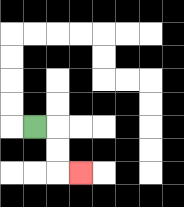{'start': '[1, 5]', 'end': '[3, 7]', 'path_directions': 'R,D,D,R', 'path_coordinates': '[[1, 5], [2, 5], [2, 6], [2, 7], [3, 7]]'}